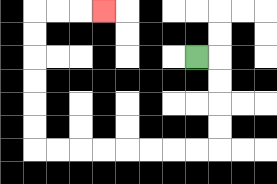{'start': '[8, 2]', 'end': '[4, 0]', 'path_directions': 'R,D,D,D,D,L,L,L,L,L,L,L,L,U,U,U,U,U,U,R,R,R', 'path_coordinates': '[[8, 2], [9, 2], [9, 3], [9, 4], [9, 5], [9, 6], [8, 6], [7, 6], [6, 6], [5, 6], [4, 6], [3, 6], [2, 6], [1, 6], [1, 5], [1, 4], [1, 3], [1, 2], [1, 1], [1, 0], [2, 0], [3, 0], [4, 0]]'}